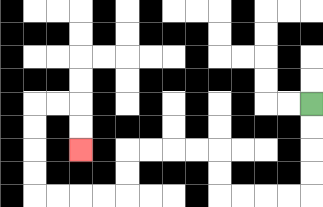{'start': '[13, 4]', 'end': '[3, 6]', 'path_directions': 'D,D,D,D,L,L,L,L,U,U,L,L,L,L,D,D,L,L,L,L,U,U,U,U,R,R,D,D', 'path_coordinates': '[[13, 4], [13, 5], [13, 6], [13, 7], [13, 8], [12, 8], [11, 8], [10, 8], [9, 8], [9, 7], [9, 6], [8, 6], [7, 6], [6, 6], [5, 6], [5, 7], [5, 8], [4, 8], [3, 8], [2, 8], [1, 8], [1, 7], [1, 6], [1, 5], [1, 4], [2, 4], [3, 4], [3, 5], [3, 6]]'}